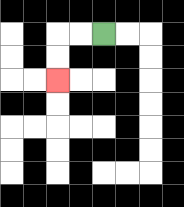{'start': '[4, 1]', 'end': '[2, 3]', 'path_directions': 'L,L,D,D', 'path_coordinates': '[[4, 1], [3, 1], [2, 1], [2, 2], [2, 3]]'}